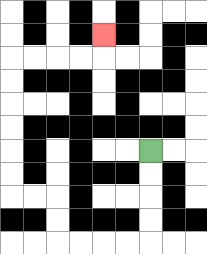{'start': '[6, 6]', 'end': '[4, 1]', 'path_directions': 'D,D,D,D,L,L,L,L,U,U,L,L,U,U,U,U,U,U,R,R,R,R,U', 'path_coordinates': '[[6, 6], [6, 7], [6, 8], [6, 9], [6, 10], [5, 10], [4, 10], [3, 10], [2, 10], [2, 9], [2, 8], [1, 8], [0, 8], [0, 7], [0, 6], [0, 5], [0, 4], [0, 3], [0, 2], [1, 2], [2, 2], [3, 2], [4, 2], [4, 1]]'}